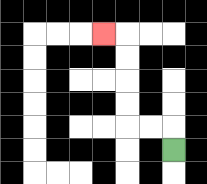{'start': '[7, 6]', 'end': '[4, 1]', 'path_directions': 'U,L,L,U,U,U,U,L', 'path_coordinates': '[[7, 6], [7, 5], [6, 5], [5, 5], [5, 4], [5, 3], [5, 2], [5, 1], [4, 1]]'}